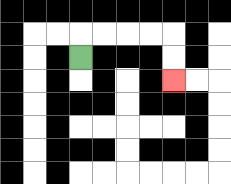{'start': '[3, 2]', 'end': '[7, 3]', 'path_directions': 'U,R,R,R,R,D,D', 'path_coordinates': '[[3, 2], [3, 1], [4, 1], [5, 1], [6, 1], [7, 1], [7, 2], [7, 3]]'}